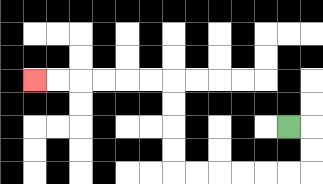{'start': '[12, 5]', 'end': '[1, 3]', 'path_directions': 'R,D,D,L,L,L,L,L,L,U,U,U,U,L,L,L,L,L,L', 'path_coordinates': '[[12, 5], [13, 5], [13, 6], [13, 7], [12, 7], [11, 7], [10, 7], [9, 7], [8, 7], [7, 7], [7, 6], [7, 5], [7, 4], [7, 3], [6, 3], [5, 3], [4, 3], [3, 3], [2, 3], [1, 3]]'}